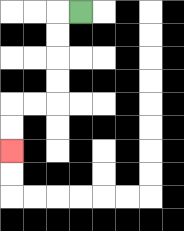{'start': '[3, 0]', 'end': '[0, 6]', 'path_directions': 'L,D,D,D,D,L,L,D,D', 'path_coordinates': '[[3, 0], [2, 0], [2, 1], [2, 2], [2, 3], [2, 4], [1, 4], [0, 4], [0, 5], [0, 6]]'}